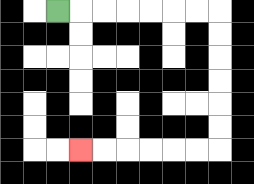{'start': '[2, 0]', 'end': '[3, 6]', 'path_directions': 'R,R,R,R,R,R,R,D,D,D,D,D,D,L,L,L,L,L,L', 'path_coordinates': '[[2, 0], [3, 0], [4, 0], [5, 0], [6, 0], [7, 0], [8, 0], [9, 0], [9, 1], [9, 2], [9, 3], [9, 4], [9, 5], [9, 6], [8, 6], [7, 6], [6, 6], [5, 6], [4, 6], [3, 6]]'}